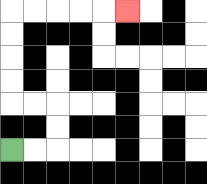{'start': '[0, 6]', 'end': '[5, 0]', 'path_directions': 'R,R,U,U,L,L,U,U,U,U,R,R,R,R,R', 'path_coordinates': '[[0, 6], [1, 6], [2, 6], [2, 5], [2, 4], [1, 4], [0, 4], [0, 3], [0, 2], [0, 1], [0, 0], [1, 0], [2, 0], [3, 0], [4, 0], [5, 0]]'}